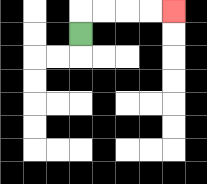{'start': '[3, 1]', 'end': '[7, 0]', 'path_directions': 'U,R,R,R,R', 'path_coordinates': '[[3, 1], [3, 0], [4, 0], [5, 0], [6, 0], [7, 0]]'}